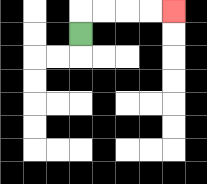{'start': '[3, 1]', 'end': '[7, 0]', 'path_directions': 'U,R,R,R,R', 'path_coordinates': '[[3, 1], [3, 0], [4, 0], [5, 0], [6, 0], [7, 0]]'}